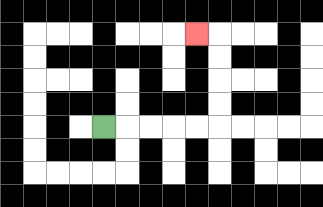{'start': '[4, 5]', 'end': '[8, 1]', 'path_directions': 'R,R,R,R,R,U,U,U,U,L', 'path_coordinates': '[[4, 5], [5, 5], [6, 5], [7, 5], [8, 5], [9, 5], [9, 4], [9, 3], [9, 2], [9, 1], [8, 1]]'}